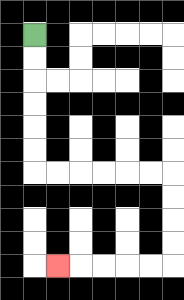{'start': '[1, 1]', 'end': '[2, 11]', 'path_directions': 'D,D,D,D,D,D,R,R,R,R,R,R,D,D,D,D,L,L,L,L,L', 'path_coordinates': '[[1, 1], [1, 2], [1, 3], [1, 4], [1, 5], [1, 6], [1, 7], [2, 7], [3, 7], [4, 7], [5, 7], [6, 7], [7, 7], [7, 8], [7, 9], [7, 10], [7, 11], [6, 11], [5, 11], [4, 11], [3, 11], [2, 11]]'}